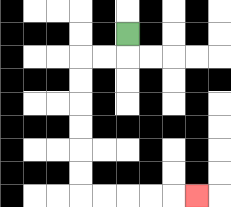{'start': '[5, 1]', 'end': '[8, 8]', 'path_directions': 'D,L,L,D,D,D,D,D,D,R,R,R,R,R', 'path_coordinates': '[[5, 1], [5, 2], [4, 2], [3, 2], [3, 3], [3, 4], [3, 5], [3, 6], [3, 7], [3, 8], [4, 8], [5, 8], [6, 8], [7, 8], [8, 8]]'}